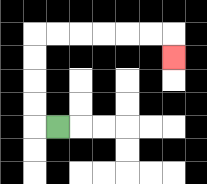{'start': '[2, 5]', 'end': '[7, 2]', 'path_directions': 'L,U,U,U,U,R,R,R,R,R,R,D', 'path_coordinates': '[[2, 5], [1, 5], [1, 4], [1, 3], [1, 2], [1, 1], [2, 1], [3, 1], [4, 1], [5, 1], [6, 1], [7, 1], [7, 2]]'}